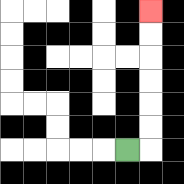{'start': '[5, 6]', 'end': '[6, 0]', 'path_directions': 'R,U,U,U,U,U,U', 'path_coordinates': '[[5, 6], [6, 6], [6, 5], [6, 4], [6, 3], [6, 2], [6, 1], [6, 0]]'}